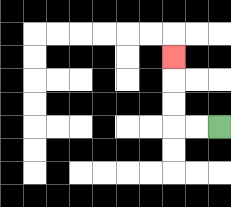{'start': '[9, 5]', 'end': '[7, 2]', 'path_directions': 'L,L,U,U,U', 'path_coordinates': '[[9, 5], [8, 5], [7, 5], [7, 4], [7, 3], [7, 2]]'}